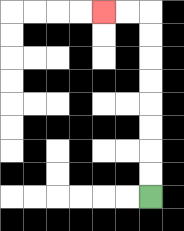{'start': '[6, 8]', 'end': '[4, 0]', 'path_directions': 'U,U,U,U,U,U,U,U,L,L', 'path_coordinates': '[[6, 8], [6, 7], [6, 6], [6, 5], [6, 4], [6, 3], [6, 2], [6, 1], [6, 0], [5, 0], [4, 0]]'}